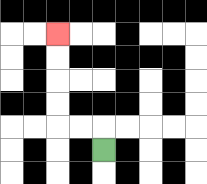{'start': '[4, 6]', 'end': '[2, 1]', 'path_directions': 'U,L,L,U,U,U,U', 'path_coordinates': '[[4, 6], [4, 5], [3, 5], [2, 5], [2, 4], [2, 3], [2, 2], [2, 1]]'}